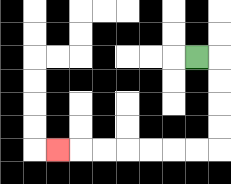{'start': '[8, 2]', 'end': '[2, 6]', 'path_directions': 'R,D,D,D,D,L,L,L,L,L,L,L', 'path_coordinates': '[[8, 2], [9, 2], [9, 3], [9, 4], [9, 5], [9, 6], [8, 6], [7, 6], [6, 6], [5, 6], [4, 6], [3, 6], [2, 6]]'}